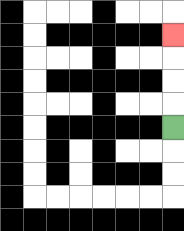{'start': '[7, 5]', 'end': '[7, 1]', 'path_directions': 'U,U,U,U', 'path_coordinates': '[[7, 5], [7, 4], [7, 3], [7, 2], [7, 1]]'}